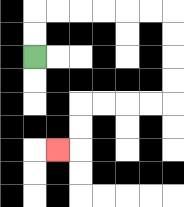{'start': '[1, 2]', 'end': '[2, 6]', 'path_directions': 'U,U,R,R,R,R,R,R,D,D,D,D,L,L,L,L,D,D,L', 'path_coordinates': '[[1, 2], [1, 1], [1, 0], [2, 0], [3, 0], [4, 0], [5, 0], [6, 0], [7, 0], [7, 1], [7, 2], [7, 3], [7, 4], [6, 4], [5, 4], [4, 4], [3, 4], [3, 5], [3, 6], [2, 6]]'}